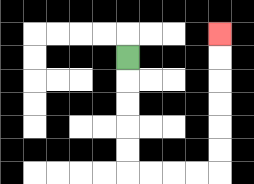{'start': '[5, 2]', 'end': '[9, 1]', 'path_directions': 'D,D,D,D,D,R,R,R,R,U,U,U,U,U,U', 'path_coordinates': '[[5, 2], [5, 3], [5, 4], [5, 5], [5, 6], [5, 7], [6, 7], [7, 7], [8, 7], [9, 7], [9, 6], [9, 5], [9, 4], [9, 3], [9, 2], [9, 1]]'}